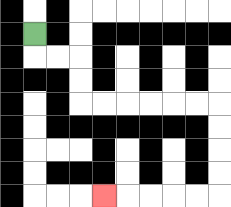{'start': '[1, 1]', 'end': '[4, 8]', 'path_directions': 'D,R,R,D,D,R,R,R,R,R,R,D,D,D,D,L,L,L,L,L', 'path_coordinates': '[[1, 1], [1, 2], [2, 2], [3, 2], [3, 3], [3, 4], [4, 4], [5, 4], [6, 4], [7, 4], [8, 4], [9, 4], [9, 5], [9, 6], [9, 7], [9, 8], [8, 8], [7, 8], [6, 8], [5, 8], [4, 8]]'}